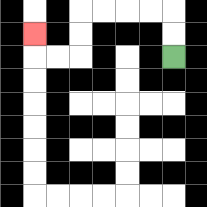{'start': '[7, 2]', 'end': '[1, 1]', 'path_directions': 'U,U,L,L,L,L,D,D,L,L,U', 'path_coordinates': '[[7, 2], [7, 1], [7, 0], [6, 0], [5, 0], [4, 0], [3, 0], [3, 1], [3, 2], [2, 2], [1, 2], [1, 1]]'}